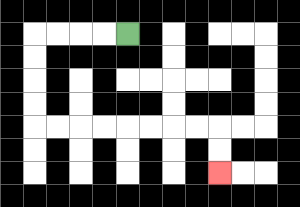{'start': '[5, 1]', 'end': '[9, 7]', 'path_directions': 'L,L,L,L,D,D,D,D,R,R,R,R,R,R,R,R,D,D', 'path_coordinates': '[[5, 1], [4, 1], [3, 1], [2, 1], [1, 1], [1, 2], [1, 3], [1, 4], [1, 5], [2, 5], [3, 5], [4, 5], [5, 5], [6, 5], [7, 5], [8, 5], [9, 5], [9, 6], [9, 7]]'}